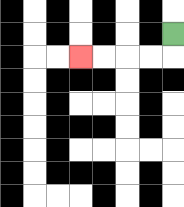{'start': '[7, 1]', 'end': '[3, 2]', 'path_directions': 'D,L,L,L,L', 'path_coordinates': '[[7, 1], [7, 2], [6, 2], [5, 2], [4, 2], [3, 2]]'}